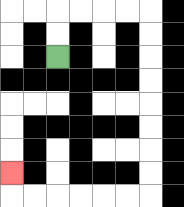{'start': '[2, 2]', 'end': '[0, 7]', 'path_directions': 'U,U,R,R,R,R,D,D,D,D,D,D,D,D,L,L,L,L,L,L,U', 'path_coordinates': '[[2, 2], [2, 1], [2, 0], [3, 0], [4, 0], [5, 0], [6, 0], [6, 1], [6, 2], [6, 3], [6, 4], [6, 5], [6, 6], [6, 7], [6, 8], [5, 8], [4, 8], [3, 8], [2, 8], [1, 8], [0, 8], [0, 7]]'}